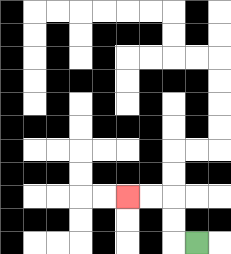{'start': '[8, 10]', 'end': '[5, 8]', 'path_directions': 'L,U,U,L,L', 'path_coordinates': '[[8, 10], [7, 10], [7, 9], [7, 8], [6, 8], [5, 8]]'}